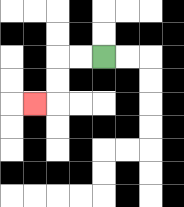{'start': '[4, 2]', 'end': '[1, 4]', 'path_directions': 'L,L,D,D,L', 'path_coordinates': '[[4, 2], [3, 2], [2, 2], [2, 3], [2, 4], [1, 4]]'}